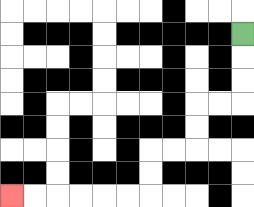{'start': '[10, 1]', 'end': '[0, 8]', 'path_directions': 'D,D,D,L,L,D,D,L,L,D,D,L,L,L,L,L,L', 'path_coordinates': '[[10, 1], [10, 2], [10, 3], [10, 4], [9, 4], [8, 4], [8, 5], [8, 6], [7, 6], [6, 6], [6, 7], [6, 8], [5, 8], [4, 8], [3, 8], [2, 8], [1, 8], [0, 8]]'}